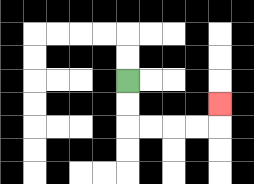{'start': '[5, 3]', 'end': '[9, 4]', 'path_directions': 'D,D,R,R,R,R,U', 'path_coordinates': '[[5, 3], [5, 4], [5, 5], [6, 5], [7, 5], [8, 5], [9, 5], [9, 4]]'}